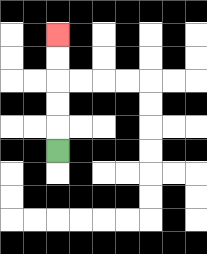{'start': '[2, 6]', 'end': '[2, 1]', 'path_directions': 'U,U,U,U,U', 'path_coordinates': '[[2, 6], [2, 5], [2, 4], [2, 3], [2, 2], [2, 1]]'}